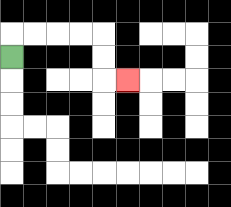{'start': '[0, 2]', 'end': '[5, 3]', 'path_directions': 'U,R,R,R,R,D,D,R', 'path_coordinates': '[[0, 2], [0, 1], [1, 1], [2, 1], [3, 1], [4, 1], [4, 2], [4, 3], [5, 3]]'}